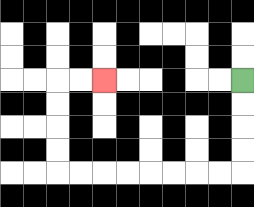{'start': '[10, 3]', 'end': '[4, 3]', 'path_directions': 'D,D,D,D,L,L,L,L,L,L,L,L,U,U,U,U,R,R', 'path_coordinates': '[[10, 3], [10, 4], [10, 5], [10, 6], [10, 7], [9, 7], [8, 7], [7, 7], [6, 7], [5, 7], [4, 7], [3, 7], [2, 7], [2, 6], [2, 5], [2, 4], [2, 3], [3, 3], [4, 3]]'}